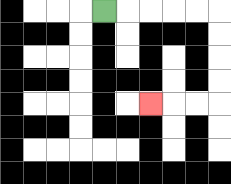{'start': '[4, 0]', 'end': '[6, 4]', 'path_directions': 'R,R,R,R,R,D,D,D,D,L,L,L', 'path_coordinates': '[[4, 0], [5, 0], [6, 0], [7, 0], [8, 0], [9, 0], [9, 1], [9, 2], [9, 3], [9, 4], [8, 4], [7, 4], [6, 4]]'}